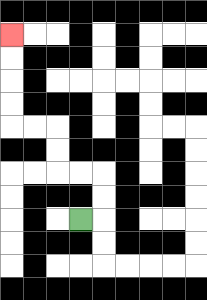{'start': '[3, 9]', 'end': '[0, 1]', 'path_directions': 'R,U,U,L,L,U,U,L,L,U,U,U,U', 'path_coordinates': '[[3, 9], [4, 9], [4, 8], [4, 7], [3, 7], [2, 7], [2, 6], [2, 5], [1, 5], [0, 5], [0, 4], [0, 3], [0, 2], [0, 1]]'}